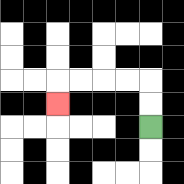{'start': '[6, 5]', 'end': '[2, 4]', 'path_directions': 'U,U,L,L,L,L,D', 'path_coordinates': '[[6, 5], [6, 4], [6, 3], [5, 3], [4, 3], [3, 3], [2, 3], [2, 4]]'}